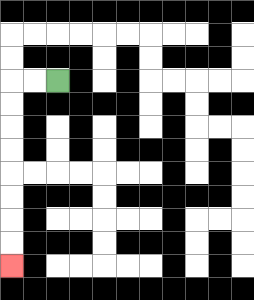{'start': '[2, 3]', 'end': '[0, 11]', 'path_directions': 'L,L,D,D,D,D,D,D,D,D', 'path_coordinates': '[[2, 3], [1, 3], [0, 3], [0, 4], [0, 5], [0, 6], [0, 7], [0, 8], [0, 9], [0, 10], [0, 11]]'}